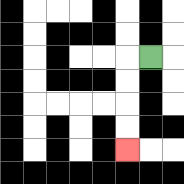{'start': '[6, 2]', 'end': '[5, 6]', 'path_directions': 'L,D,D,D,D', 'path_coordinates': '[[6, 2], [5, 2], [5, 3], [5, 4], [5, 5], [5, 6]]'}